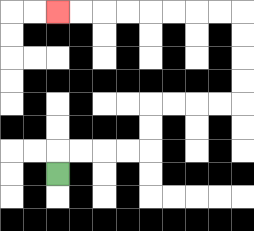{'start': '[2, 7]', 'end': '[2, 0]', 'path_directions': 'U,R,R,R,R,U,U,R,R,R,R,U,U,U,U,L,L,L,L,L,L,L,L', 'path_coordinates': '[[2, 7], [2, 6], [3, 6], [4, 6], [5, 6], [6, 6], [6, 5], [6, 4], [7, 4], [8, 4], [9, 4], [10, 4], [10, 3], [10, 2], [10, 1], [10, 0], [9, 0], [8, 0], [7, 0], [6, 0], [5, 0], [4, 0], [3, 0], [2, 0]]'}